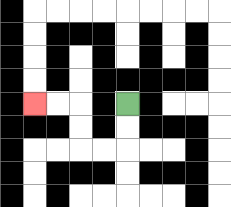{'start': '[5, 4]', 'end': '[1, 4]', 'path_directions': 'D,D,L,L,U,U,L,L', 'path_coordinates': '[[5, 4], [5, 5], [5, 6], [4, 6], [3, 6], [3, 5], [3, 4], [2, 4], [1, 4]]'}